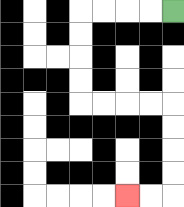{'start': '[7, 0]', 'end': '[5, 8]', 'path_directions': 'L,L,L,L,D,D,D,D,R,R,R,R,D,D,D,D,L,L', 'path_coordinates': '[[7, 0], [6, 0], [5, 0], [4, 0], [3, 0], [3, 1], [3, 2], [3, 3], [3, 4], [4, 4], [5, 4], [6, 4], [7, 4], [7, 5], [7, 6], [7, 7], [7, 8], [6, 8], [5, 8]]'}